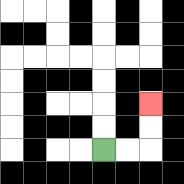{'start': '[4, 6]', 'end': '[6, 4]', 'path_directions': 'R,R,U,U', 'path_coordinates': '[[4, 6], [5, 6], [6, 6], [6, 5], [6, 4]]'}